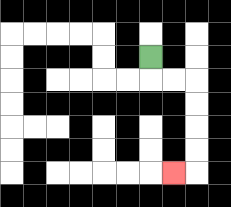{'start': '[6, 2]', 'end': '[7, 7]', 'path_directions': 'D,R,R,D,D,D,D,L', 'path_coordinates': '[[6, 2], [6, 3], [7, 3], [8, 3], [8, 4], [8, 5], [8, 6], [8, 7], [7, 7]]'}